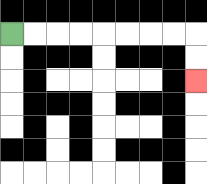{'start': '[0, 1]', 'end': '[8, 3]', 'path_directions': 'R,R,R,R,R,R,R,R,D,D', 'path_coordinates': '[[0, 1], [1, 1], [2, 1], [3, 1], [4, 1], [5, 1], [6, 1], [7, 1], [8, 1], [8, 2], [8, 3]]'}